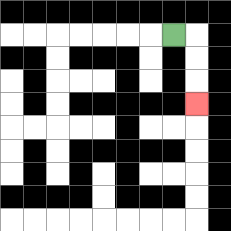{'start': '[7, 1]', 'end': '[8, 4]', 'path_directions': 'R,D,D,D', 'path_coordinates': '[[7, 1], [8, 1], [8, 2], [8, 3], [8, 4]]'}